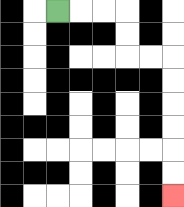{'start': '[2, 0]', 'end': '[7, 8]', 'path_directions': 'R,R,R,D,D,R,R,D,D,D,D,D,D', 'path_coordinates': '[[2, 0], [3, 0], [4, 0], [5, 0], [5, 1], [5, 2], [6, 2], [7, 2], [7, 3], [7, 4], [7, 5], [7, 6], [7, 7], [7, 8]]'}